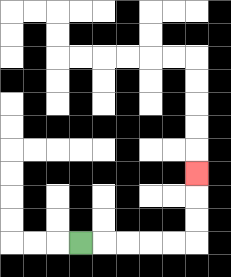{'start': '[3, 10]', 'end': '[8, 7]', 'path_directions': 'R,R,R,R,R,U,U,U', 'path_coordinates': '[[3, 10], [4, 10], [5, 10], [6, 10], [7, 10], [8, 10], [8, 9], [8, 8], [8, 7]]'}